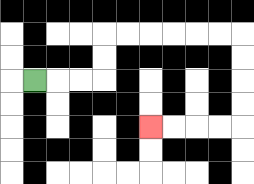{'start': '[1, 3]', 'end': '[6, 5]', 'path_directions': 'R,R,R,U,U,R,R,R,R,R,R,D,D,D,D,L,L,L,L', 'path_coordinates': '[[1, 3], [2, 3], [3, 3], [4, 3], [4, 2], [4, 1], [5, 1], [6, 1], [7, 1], [8, 1], [9, 1], [10, 1], [10, 2], [10, 3], [10, 4], [10, 5], [9, 5], [8, 5], [7, 5], [6, 5]]'}